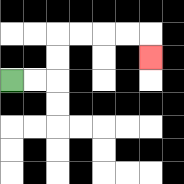{'start': '[0, 3]', 'end': '[6, 2]', 'path_directions': 'R,R,U,U,R,R,R,R,D', 'path_coordinates': '[[0, 3], [1, 3], [2, 3], [2, 2], [2, 1], [3, 1], [4, 1], [5, 1], [6, 1], [6, 2]]'}